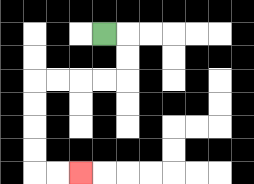{'start': '[4, 1]', 'end': '[3, 7]', 'path_directions': 'R,D,D,L,L,L,L,D,D,D,D,R,R', 'path_coordinates': '[[4, 1], [5, 1], [5, 2], [5, 3], [4, 3], [3, 3], [2, 3], [1, 3], [1, 4], [1, 5], [1, 6], [1, 7], [2, 7], [3, 7]]'}